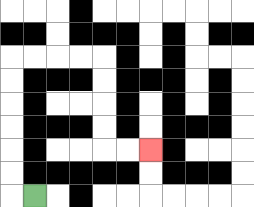{'start': '[1, 8]', 'end': '[6, 6]', 'path_directions': 'L,U,U,U,U,U,U,R,R,R,R,D,D,D,D,R,R', 'path_coordinates': '[[1, 8], [0, 8], [0, 7], [0, 6], [0, 5], [0, 4], [0, 3], [0, 2], [1, 2], [2, 2], [3, 2], [4, 2], [4, 3], [4, 4], [4, 5], [4, 6], [5, 6], [6, 6]]'}